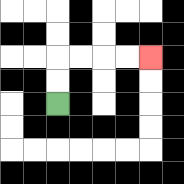{'start': '[2, 4]', 'end': '[6, 2]', 'path_directions': 'U,U,R,R,R,R', 'path_coordinates': '[[2, 4], [2, 3], [2, 2], [3, 2], [4, 2], [5, 2], [6, 2]]'}